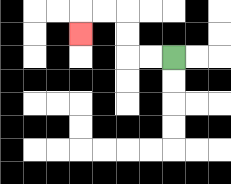{'start': '[7, 2]', 'end': '[3, 1]', 'path_directions': 'L,L,U,U,L,L,D', 'path_coordinates': '[[7, 2], [6, 2], [5, 2], [5, 1], [5, 0], [4, 0], [3, 0], [3, 1]]'}